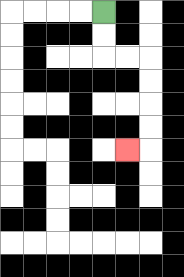{'start': '[4, 0]', 'end': '[5, 6]', 'path_directions': 'D,D,R,R,D,D,D,D,L', 'path_coordinates': '[[4, 0], [4, 1], [4, 2], [5, 2], [6, 2], [6, 3], [6, 4], [6, 5], [6, 6], [5, 6]]'}